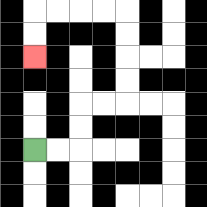{'start': '[1, 6]', 'end': '[1, 2]', 'path_directions': 'R,R,U,U,R,R,U,U,U,U,L,L,L,L,D,D', 'path_coordinates': '[[1, 6], [2, 6], [3, 6], [3, 5], [3, 4], [4, 4], [5, 4], [5, 3], [5, 2], [5, 1], [5, 0], [4, 0], [3, 0], [2, 0], [1, 0], [1, 1], [1, 2]]'}